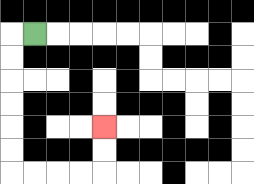{'start': '[1, 1]', 'end': '[4, 5]', 'path_directions': 'L,D,D,D,D,D,D,R,R,R,R,U,U', 'path_coordinates': '[[1, 1], [0, 1], [0, 2], [0, 3], [0, 4], [0, 5], [0, 6], [0, 7], [1, 7], [2, 7], [3, 7], [4, 7], [4, 6], [4, 5]]'}